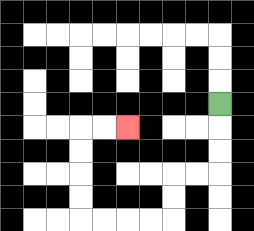{'start': '[9, 4]', 'end': '[5, 5]', 'path_directions': 'D,D,D,L,L,D,D,L,L,L,L,U,U,U,U,R,R', 'path_coordinates': '[[9, 4], [9, 5], [9, 6], [9, 7], [8, 7], [7, 7], [7, 8], [7, 9], [6, 9], [5, 9], [4, 9], [3, 9], [3, 8], [3, 7], [3, 6], [3, 5], [4, 5], [5, 5]]'}